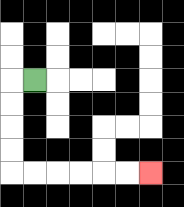{'start': '[1, 3]', 'end': '[6, 7]', 'path_directions': 'L,D,D,D,D,R,R,R,R,R,R', 'path_coordinates': '[[1, 3], [0, 3], [0, 4], [0, 5], [0, 6], [0, 7], [1, 7], [2, 7], [3, 7], [4, 7], [5, 7], [6, 7]]'}